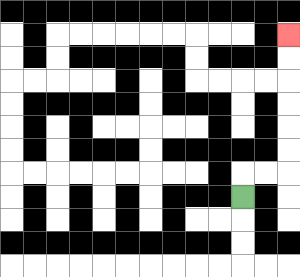{'start': '[10, 8]', 'end': '[12, 1]', 'path_directions': 'U,R,R,U,U,U,U,U,U', 'path_coordinates': '[[10, 8], [10, 7], [11, 7], [12, 7], [12, 6], [12, 5], [12, 4], [12, 3], [12, 2], [12, 1]]'}